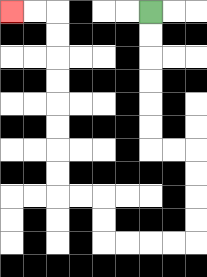{'start': '[6, 0]', 'end': '[0, 0]', 'path_directions': 'D,D,D,D,D,D,R,R,D,D,D,D,L,L,L,L,U,U,L,L,U,U,U,U,U,U,U,U,L,L', 'path_coordinates': '[[6, 0], [6, 1], [6, 2], [6, 3], [6, 4], [6, 5], [6, 6], [7, 6], [8, 6], [8, 7], [8, 8], [8, 9], [8, 10], [7, 10], [6, 10], [5, 10], [4, 10], [4, 9], [4, 8], [3, 8], [2, 8], [2, 7], [2, 6], [2, 5], [2, 4], [2, 3], [2, 2], [2, 1], [2, 0], [1, 0], [0, 0]]'}